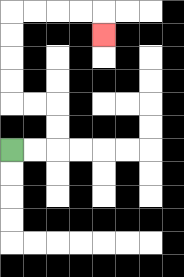{'start': '[0, 6]', 'end': '[4, 1]', 'path_directions': 'R,R,U,U,L,L,U,U,U,U,R,R,R,R,D', 'path_coordinates': '[[0, 6], [1, 6], [2, 6], [2, 5], [2, 4], [1, 4], [0, 4], [0, 3], [0, 2], [0, 1], [0, 0], [1, 0], [2, 0], [3, 0], [4, 0], [4, 1]]'}